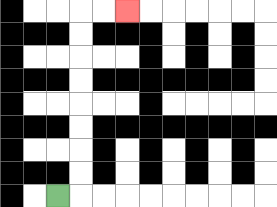{'start': '[2, 8]', 'end': '[5, 0]', 'path_directions': 'R,U,U,U,U,U,U,U,U,R,R', 'path_coordinates': '[[2, 8], [3, 8], [3, 7], [3, 6], [3, 5], [3, 4], [3, 3], [3, 2], [3, 1], [3, 0], [4, 0], [5, 0]]'}